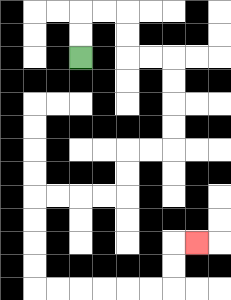{'start': '[3, 2]', 'end': '[8, 10]', 'path_directions': 'U,U,R,R,D,D,R,R,D,D,D,D,L,L,D,D,L,L,L,L,D,D,D,D,R,R,R,R,R,R,U,U,R', 'path_coordinates': '[[3, 2], [3, 1], [3, 0], [4, 0], [5, 0], [5, 1], [5, 2], [6, 2], [7, 2], [7, 3], [7, 4], [7, 5], [7, 6], [6, 6], [5, 6], [5, 7], [5, 8], [4, 8], [3, 8], [2, 8], [1, 8], [1, 9], [1, 10], [1, 11], [1, 12], [2, 12], [3, 12], [4, 12], [5, 12], [6, 12], [7, 12], [7, 11], [7, 10], [8, 10]]'}